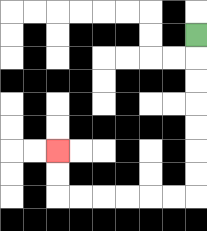{'start': '[8, 1]', 'end': '[2, 6]', 'path_directions': 'D,D,D,D,D,D,D,L,L,L,L,L,L,U,U', 'path_coordinates': '[[8, 1], [8, 2], [8, 3], [8, 4], [8, 5], [8, 6], [8, 7], [8, 8], [7, 8], [6, 8], [5, 8], [4, 8], [3, 8], [2, 8], [2, 7], [2, 6]]'}